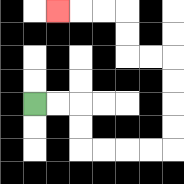{'start': '[1, 4]', 'end': '[2, 0]', 'path_directions': 'R,R,D,D,R,R,R,R,U,U,U,U,L,L,U,U,L,L,L', 'path_coordinates': '[[1, 4], [2, 4], [3, 4], [3, 5], [3, 6], [4, 6], [5, 6], [6, 6], [7, 6], [7, 5], [7, 4], [7, 3], [7, 2], [6, 2], [5, 2], [5, 1], [5, 0], [4, 0], [3, 0], [2, 0]]'}